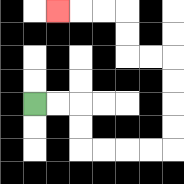{'start': '[1, 4]', 'end': '[2, 0]', 'path_directions': 'R,R,D,D,R,R,R,R,U,U,U,U,L,L,U,U,L,L,L', 'path_coordinates': '[[1, 4], [2, 4], [3, 4], [3, 5], [3, 6], [4, 6], [5, 6], [6, 6], [7, 6], [7, 5], [7, 4], [7, 3], [7, 2], [6, 2], [5, 2], [5, 1], [5, 0], [4, 0], [3, 0], [2, 0]]'}